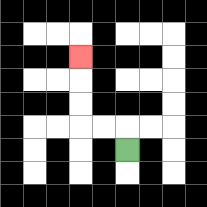{'start': '[5, 6]', 'end': '[3, 2]', 'path_directions': 'U,L,L,U,U,U', 'path_coordinates': '[[5, 6], [5, 5], [4, 5], [3, 5], [3, 4], [3, 3], [3, 2]]'}